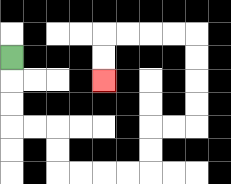{'start': '[0, 2]', 'end': '[4, 3]', 'path_directions': 'D,D,D,R,R,D,D,R,R,R,R,U,U,R,R,U,U,U,U,L,L,L,L,D,D', 'path_coordinates': '[[0, 2], [0, 3], [0, 4], [0, 5], [1, 5], [2, 5], [2, 6], [2, 7], [3, 7], [4, 7], [5, 7], [6, 7], [6, 6], [6, 5], [7, 5], [8, 5], [8, 4], [8, 3], [8, 2], [8, 1], [7, 1], [6, 1], [5, 1], [4, 1], [4, 2], [4, 3]]'}